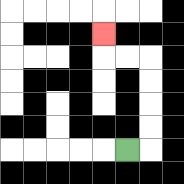{'start': '[5, 6]', 'end': '[4, 1]', 'path_directions': 'R,U,U,U,U,L,L,U', 'path_coordinates': '[[5, 6], [6, 6], [6, 5], [6, 4], [6, 3], [6, 2], [5, 2], [4, 2], [4, 1]]'}